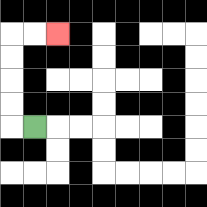{'start': '[1, 5]', 'end': '[2, 1]', 'path_directions': 'L,U,U,U,U,R,R', 'path_coordinates': '[[1, 5], [0, 5], [0, 4], [0, 3], [0, 2], [0, 1], [1, 1], [2, 1]]'}